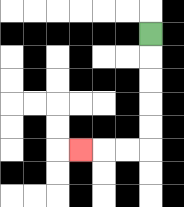{'start': '[6, 1]', 'end': '[3, 6]', 'path_directions': 'D,D,D,D,D,L,L,L', 'path_coordinates': '[[6, 1], [6, 2], [6, 3], [6, 4], [6, 5], [6, 6], [5, 6], [4, 6], [3, 6]]'}